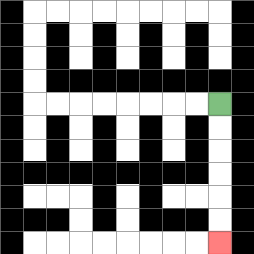{'start': '[9, 4]', 'end': '[9, 10]', 'path_directions': 'D,D,D,D,D,D', 'path_coordinates': '[[9, 4], [9, 5], [9, 6], [9, 7], [9, 8], [9, 9], [9, 10]]'}